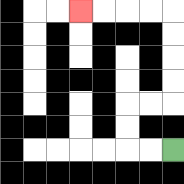{'start': '[7, 6]', 'end': '[3, 0]', 'path_directions': 'L,L,U,U,R,R,U,U,U,U,L,L,L,L', 'path_coordinates': '[[7, 6], [6, 6], [5, 6], [5, 5], [5, 4], [6, 4], [7, 4], [7, 3], [7, 2], [7, 1], [7, 0], [6, 0], [5, 0], [4, 0], [3, 0]]'}